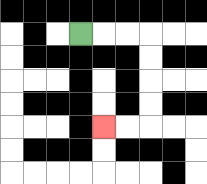{'start': '[3, 1]', 'end': '[4, 5]', 'path_directions': 'R,R,R,D,D,D,D,L,L', 'path_coordinates': '[[3, 1], [4, 1], [5, 1], [6, 1], [6, 2], [6, 3], [6, 4], [6, 5], [5, 5], [4, 5]]'}